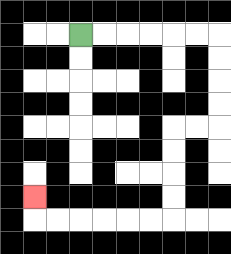{'start': '[3, 1]', 'end': '[1, 8]', 'path_directions': 'R,R,R,R,R,R,D,D,D,D,L,L,D,D,D,D,L,L,L,L,L,L,U', 'path_coordinates': '[[3, 1], [4, 1], [5, 1], [6, 1], [7, 1], [8, 1], [9, 1], [9, 2], [9, 3], [9, 4], [9, 5], [8, 5], [7, 5], [7, 6], [7, 7], [7, 8], [7, 9], [6, 9], [5, 9], [4, 9], [3, 9], [2, 9], [1, 9], [1, 8]]'}